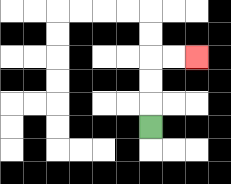{'start': '[6, 5]', 'end': '[8, 2]', 'path_directions': 'U,U,U,R,R', 'path_coordinates': '[[6, 5], [6, 4], [6, 3], [6, 2], [7, 2], [8, 2]]'}